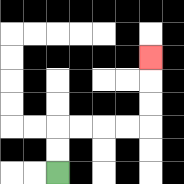{'start': '[2, 7]', 'end': '[6, 2]', 'path_directions': 'U,U,R,R,R,R,U,U,U', 'path_coordinates': '[[2, 7], [2, 6], [2, 5], [3, 5], [4, 5], [5, 5], [6, 5], [6, 4], [6, 3], [6, 2]]'}